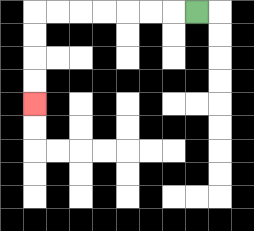{'start': '[8, 0]', 'end': '[1, 4]', 'path_directions': 'L,L,L,L,L,L,L,D,D,D,D', 'path_coordinates': '[[8, 0], [7, 0], [6, 0], [5, 0], [4, 0], [3, 0], [2, 0], [1, 0], [1, 1], [1, 2], [1, 3], [1, 4]]'}